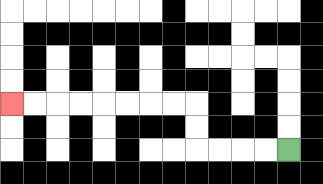{'start': '[12, 6]', 'end': '[0, 4]', 'path_directions': 'L,L,L,L,U,U,L,L,L,L,L,L,L,L', 'path_coordinates': '[[12, 6], [11, 6], [10, 6], [9, 6], [8, 6], [8, 5], [8, 4], [7, 4], [6, 4], [5, 4], [4, 4], [3, 4], [2, 4], [1, 4], [0, 4]]'}